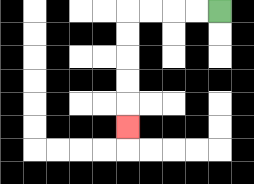{'start': '[9, 0]', 'end': '[5, 5]', 'path_directions': 'L,L,L,L,D,D,D,D,D', 'path_coordinates': '[[9, 0], [8, 0], [7, 0], [6, 0], [5, 0], [5, 1], [5, 2], [5, 3], [5, 4], [5, 5]]'}